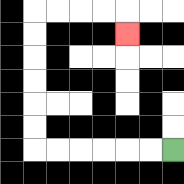{'start': '[7, 6]', 'end': '[5, 1]', 'path_directions': 'L,L,L,L,L,L,U,U,U,U,U,U,R,R,R,R,D', 'path_coordinates': '[[7, 6], [6, 6], [5, 6], [4, 6], [3, 6], [2, 6], [1, 6], [1, 5], [1, 4], [1, 3], [1, 2], [1, 1], [1, 0], [2, 0], [3, 0], [4, 0], [5, 0], [5, 1]]'}